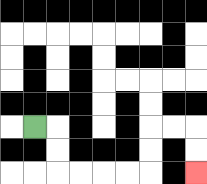{'start': '[1, 5]', 'end': '[8, 7]', 'path_directions': 'R,D,D,R,R,R,R,U,U,R,R,D,D', 'path_coordinates': '[[1, 5], [2, 5], [2, 6], [2, 7], [3, 7], [4, 7], [5, 7], [6, 7], [6, 6], [6, 5], [7, 5], [8, 5], [8, 6], [8, 7]]'}